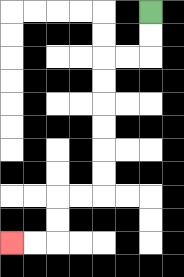{'start': '[6, 0]', 'end': '[0, 10]', 'path_directions': 'D,D,L,L,D,D,D,D,D,D,L,L,D,D,L,L', 'path_coordinates': '[[6, 0], [6, 1], [6, 2], [5, 2], [4, 2], [4, 3], [4, 4], [4, 5], [4, 6], [4, 7], [4, 8], [3, 8], [2, 8], [2, 9], [2, 10], [1, 10], [0, 10]]'}